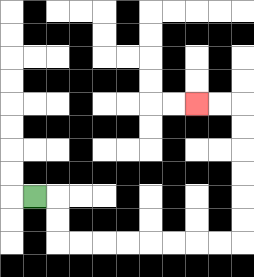{'start': '[1, 8]', 'end': '[8, 4]', 'path_directions': 'R,D,D,R,R,R,R,R,R,R,R,U,U,U,U,U,U,L,L', 'path_coordinates': '[[1, 8], [2, 8], [2, 9], [2, 10], [3, 10], [4, 10], [5, 10], [6, 10], [7, 10], [8, 10], [9, 10], [10, 10], [10, 9], [10, 8], [10, 7], [10, 6], [10, 5], [10, 4], [9, 4], [8, 4]]'}